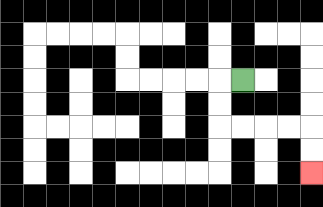{'start': '[10, 3]', 'end': '[13, 7]', 'path_directions': 'L,D,D,R,R,R,R,D,D', 'path_coordinates': '[[10, 3], [9, 3], [9, 4], [9, 5], [10, 5], [11, 5], [12, 5], [13, 5], [13, 6], [13, 7]]'}